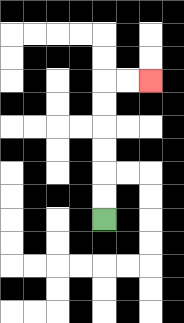{'start': '[4, 9]', 'end': '[6, 3]', 'path_directions': 'U,U,U,U,U,U,R,R', 'path_coordinates': '[[4, 9], [4, 8], [4, 7], [4, 6], [4, 5], [4, 4], [4, 3], [5, 3], [6, 3]]'}